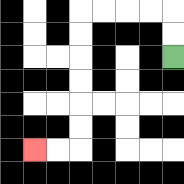{'start': '[7, 2]', 'end': '[1, 6]', 'path_directions': 'U,U,L,L,L,L,D,D,D,D,D,D,L,L', 'path_coordinates': '[[7, 2], [7, 1], [7, 0], [6, 0], [5, 0], [4, 0], [3, 0], [3, 1], [3, 2], [3, 3], [3, 4], [3, 5], [3, 6], [2, 6], [1, 6]]'}